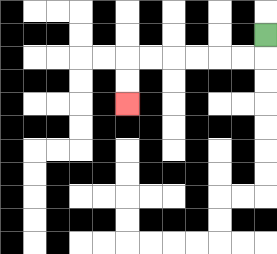{'start': '[11, 1]', 'end': '[5, 4]', 'path_directions': 'D,L,L,L,L,L,L,D,D', 'path_coordinates': '[[11, 1], [11, 2], [10, 2], [9, 2], [8, 2], [7, 2], [6, 2], [5, 2], [5, 3], [5, 4]]'}